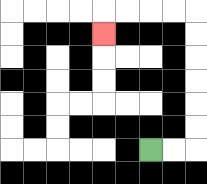{'start': '[6, 6]', 'end': '[4, 1]', 'path_directions': 'R,R,U,U,U,U,U,U,L,L,L,L,D', 'path_coordinates': '[[6, 6], [7, 6], [8, 6], [8, 5], [8, 4], [8, 3], [8, 2], [8, 1], [8, 0], [7, 0], [6, 0], [5, 0], [4, 0], [4, 1]]'}